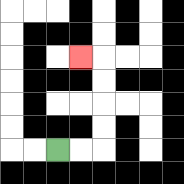{'start': '[2, 6]', 'end': '[3, 2]', 'path_directions': 'R,R,U,U,U,U,L', 'path_coordinates': '[[2, 6], [3, 6], [4, 6], [4, 5], [4, 4], [4, 3], [4, 2], [3, 2]]'}